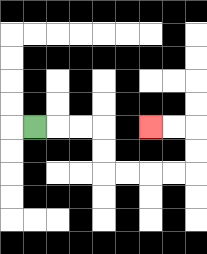{'start': '[1, 5]', 'end': '[6, 5]', 'path_directions': 'R,R,R,D,D,R,R,R,R,U,U,L,L', 'path_coordinates': '[[1, 5], [2, 5], [3, 5], [4, 5], [4, 6], [4, 7], [5, 7], [6, 7], [7, 7], [8, 7], [8, 6], [8, 5], [7, 5], [6, 5]]'}